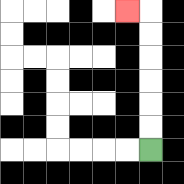{'start': '[6, 6]', 'end': '[5, 0]', 'path_directions': 'U,U,U,U,U,U,L', 'path_coordinates': '[[6, 6], [6, 5], [6, 4], [6, 3], [6, 2], [6, 1], [6, 0], [5, 0]]'}